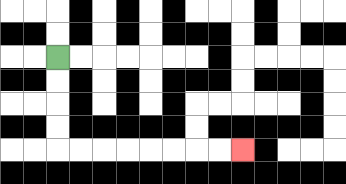{'start': '[2, 2]', 'end': '[10, 6]', 'path_directions': 'D,D,D,D,R,R,R,R,R,R,R,R', 'path_coordinates': '[[2, 2], [2, 3], [2, 4], [2, 5], [2, 6], [3, 6], [4, 6], [5, 6], [6, 6], [7, 6], [8, 6], [9, 6], [10, 6]]'}